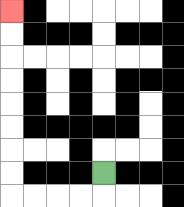{'start': '[4, 7]', 'end': '[0, 0]', 'path_directions': 'D,L,L,L,L,U,U,U,U,U,U,U,U', 'path_coordinates': '[[4, 7], [4, 8], [3, 8], [2, 8], [1, 8], [0, 8], [0, 7], [0, 6], [0, 5], [0, 4], [0, 3], [0, 2], [0, 1], [0, 0]]'}